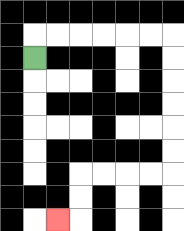{'start': '[1, 2]', 'end': '[2, 9]', 'path_directions': 'U,R,R,R,R,R,R,D,D,D,D,D,D,L,L,L,L,D,D,L', 'path_coordinates': '[[1, 2], [1, 1], [2, 1], [3, 1], [4, 1], [5, 1], [6, 1], [7, 1], [7, 2], [7, 3], [7, 4], [7, 5], [7, 6], [7, 7], [6, 7], [5, 7], [4, 7], [3, 7], [3, 8], [3, 9], [2, 9]]'}